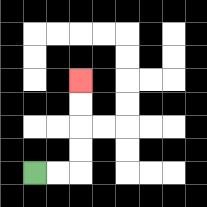{'start': '[1, 7]', 'end': '[3, 3]', 'path_directions': 'R,R,U,U,U,U', 'path_coordinates': '[[1, 7], [2, 7], [3, 7], [3, 6], [3, 5], [3, 4], [3, 3]]'}